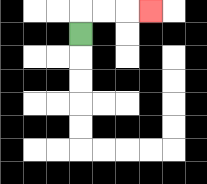{'start': '[3, 1]', 'end': '[6, 0]', 'path_directions': 'U,R,R,R', 'path_coordinates': '[[3, 1], [3, 0], [4, 0], [5, 0], [6, 0]]'}